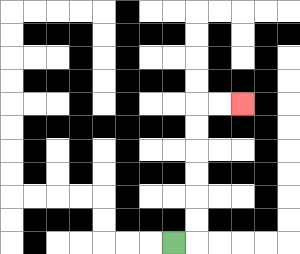{'start': '[7, 10]', 'end': '[10, 4]', 'path_directions': 'R,U,U,U,U,U,U,R,R', 'path_coordinates': '[[7, 10], [8, 10], [8, 9], [8, 8], [8, 7], [8, 6], [8, 5], [8, 4], [9, 4], [10, 4]]'}